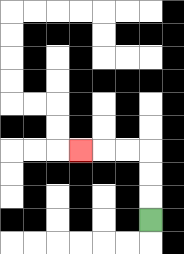{'start': '[6, 9]', 'end': '[3, 6]', 'path_directions': 'U,U,U,L,L,L', 'path_coordinates': '[[6, 9], [6, 8], [6, 7], [6, 6], [5, 6], [4, 6], [3, 6]]'}